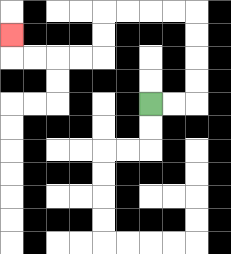{'start': '[6, 4]', 'end': '[0, 1]', 'path_directions': 'R,R,U,U,U,U,L,L,L,L,D,D,L,L,L,L,U', 'path_coordinates': '[[6, 4], [7, 4], [8, 4], [8, 3], [8, 2], [8, 1], [8, 0], [7, 0], [6, 0], [5, 0], [4, 0], [4, 1], [4, 2], [3, 2], [2, 2], [1, 2], [0, 2], [0, 1]]'}